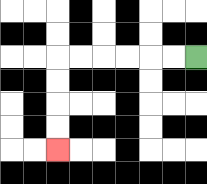{'start': '[8, 2]', 'end': '[2, 6]', 'path_directions': 'L,L,L,L,L,L,D,D,D,D', 'path_coordinates': '[[8, 2], [7, 2], [6, 2], [5, 2], [4, 2], [3, 2], [2, 2], [2, 3], [2, 4], [2, 5], [2, 6]]'}